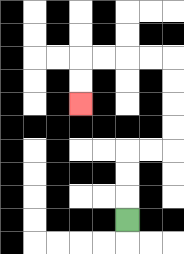{'start': '[5, 9]', 'end': '[3, 4]', 'path_directions': 'U,U,U,R,R,U,U,U,U,L,L,L,L,D,D', 'path_coordinates': '[[5, 9], [5, 8], [5, 7], [5, 6], [6, 6], [7, 6], [7, 5], [7, 4], [7, 3], [7, 2], [6, 2], [5, 2], [4, 2], [3, 2], [3, 3], [3, 4]]'}